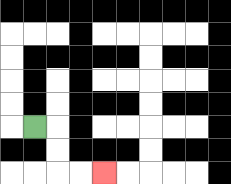{'start': '[1, 5]', 'end': '[4, 7]', 'path_directions': 'R,D,D,R,R', 'path_coordinates': '[[1, 5], [2, 5], [2, 6], [2, 7], [3, 7], [4, 7]]'}